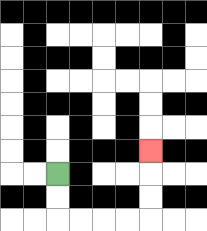{'start': '[2, 7]', 'end': '[6, 6]', 'path_directions': 'D,D,R,R,R,R,U,U,U', 'path_coordinates': '[[2, 7], [2, 8], [2, 9], [3, 9], [4, 9], [5, 9], [6, 9], [6, 8], [6, 7], [6, 6]]'}